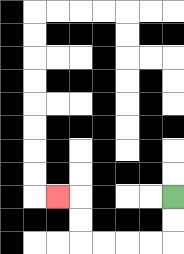{'start': '[7, 8]', 'end': '[2, 8]', 'path_directions': 'D,D,L,L,L,L,U,U,L', 'path_coordinates': '[[7, 8], [7, 9], [7, 10], [6, 10], [5, 10], [4, 10], [3, 10], [3, 9], [3, 8], [2, 8]]'}